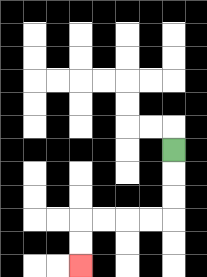{'start': '[7, 6]', 'end': '[3, 11]', 'path_directions': 'D,D,D,L,L,L,L,D,D', 'path_coordinates': '[[7, 6], [7, 7], [7, 8], [7, 9], [6, 9], [5, 9], [4, 9], [3, 9], [3, 10], [3, 11]]'}